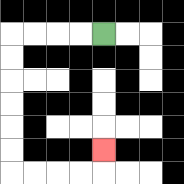{'start': '[4, 1]', 'end': '[4, 6]', 'path_directions': 'L,L,L,L,D,D,D,D,D,D,R,R,R,R,U', 'path_coordinates': '[[4, 1], [3, 1], [2, 1], [1, 1], [0, 1], [0, 2], [0, 3], [0, 4], [0, 5], [0, 6], [0, 7], [1, 7], [2, 7], [3, 7], [4, 7], [4, 6]]'}